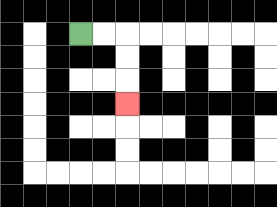{'start': '[3, 1]', 'end': '[5, 4]', 'path_directions': 'R,R,D,D,D', 'path_coordinates': '[[3, 1], [4, 1], [5, 1], [5, 2], [5, 3], [5, 4]]'}